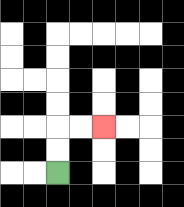{'start': '[2, 7]', 'end': '[4, 5]', 'path_directions': 'U,U,R,R', 'path_coordinates': '[[2, 7], [2, 6], [2, 5], [3, 5], [4, 5]]'}